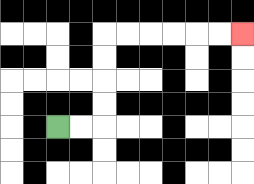{'start': '[2, 5]', 'end': '[10, 1]', 'path_directions': 'R,R,U,U,U,U,R,R,R,R,R,R', 'path_coordinates': '[[2, 5], [3, 5], [4, 5], [4, 4], [4, 3], [4, 2], [4, 1], [5, 1], [6, 1], [7, 1], [8, 1], [9, 1], [10, 1]]'}